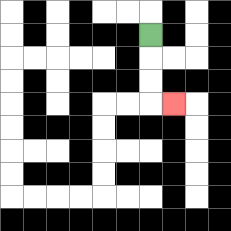{'start': '[6, 1]', 'end': '[7, 4]', 'path_directions': 'D,D,D,R', 'path_coordinates': '[[6, 1], [6, 2], [6, 3], [6, 4], [7, 4]]'}